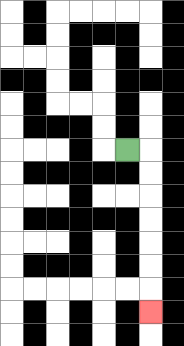{'start': '[5, 6]', 'end': '[6, 13]', 'path_directions': 'R,D,D,D,D,D,D,D', 'path_coordinates': '[[5, 6], [6, 6], [6, 7], [6, 8], [6, 9], [6, 10], [6, 11], [6, 12], [6, 13]]'}